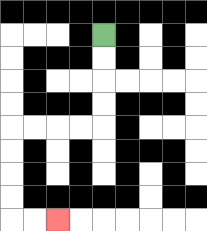{'start': '[4, 1]', 'end': '[2, 9]', 'path_directions': 'D,D,D,D,L,L,L,L,D,D,D,D,R,R', 'path_coordinates': '[[4, 1], [4, 2], [4, 3], [4, 4], [4, 5], [3, 5], [2, 5], [1, 5], [0, 5], [0, 6], [0, 7], [0, 8], [0, 9], [1, 9], [2, 9]]'}